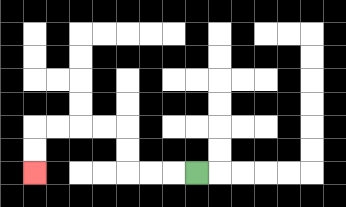{'start': '[8, 7]', 'end': '[1, 7]', 'path_directions': 'L,L,L,U,U,L,L,L,L,D,D', 'path_coordinates': '[[8, 7], [7, 7], [6, 7], [5, 7], [5, 6], [5, 5], [4, 5], [3, 5], [2, 5], [1, 5], [1, 6], [1, 7]]'}